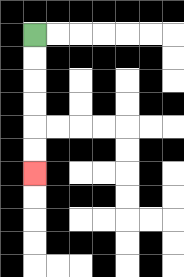{'start': '[1, 1]', 'end': '[1, 7]', 'path_directions': 'D,D,D,D,D,D', 'path_coordinates': '[[1, 1], [1, 2], [1, 3], [1, 4], [1, 5], [1, 6], [1, 7]]'}